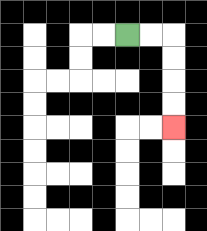{'start': '[5, 1]', 'end': '[7, 5]', 'path_directions': 'R,R,D,D,D,D', 'path_coordinates': '[[5, 1], [6, 1], [7, 1], [7, 2], [7, 3], [7, 4], [7, 5]]'}